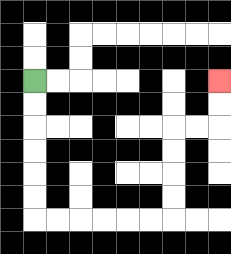{'start': '[1, 3]', 'end': '[9, 3]', 'path_directions': 'D,D,D,D,D,D,R,R,R,R,R,R,U,U,U,U,R,R,U,U', 'path_coordinates': '[[1, 3], [1, 4], [1, 5], [1, 6], [1, 7], [1, 8], [1, 9], [2, 9], [3, 9], [4, 9], [5, 9], [6, 9], [7, 9], [7, 8], [7, 7], [7, 6], [7, 5], [8, 5], [9, 5], [9, 4], [9, 3]]'}